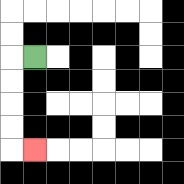{'start': '[1, 2]', 'end': '[1, 6]', 'path_directions': 'L,D,D,D,D,R', 'path_coordinates': '[[1, 2], [0, 2], [0, 3], [0, 4], [0, 5], [0, 6], [1, 6]]'}